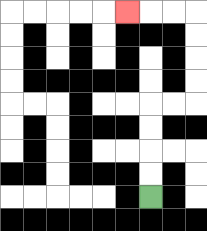{'start': '[6, 8]', 'end': '[5, 0]', 'path_directions': 'U,U,U,U,R,R,U,U,U,U,L,L,L', 'path_coordinates': '[[6, 8], [6, 7], [6, 6], [6, 5], [6, 4], [7, 4], [8, 4], [8, 3], [8, 2], [8, 1], [8, 0], [7, 0], [6, 0], [5, 0]]'}